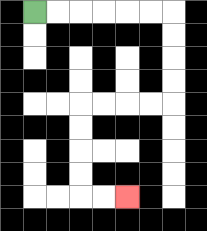{'start': '[1, 0]', 'end': '[5, 8]', 'path_directions': 'R,R,R,R,R,R,D,D,D,D,L,L,L,L,D,D,D,D,R,R', 'path_coordinates': '[[1, 0], [2, 0], [3, 0], [4, 0], [5, 0], [6, 0], [7, 0], [7, 1], [7, 2], [7, 3], [7, 4], [6, 4], [5, 4], [4, 4], [3, 4], [3, 5], [3, 6], [3, 7], [3, 8], [4, 8], [5, 8]]'}